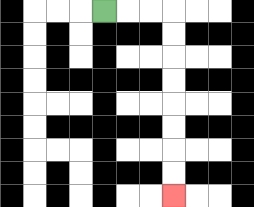{'start': '[4, 0]', 'end': '[7, 8]', 'path_directions': 'R,R,R,D,D,D,D,D,D,D,D', 'path_coordinates': '[[4, 0], [5, 0], [6, 0], [7, 0], [7, 1], [7, 2], [7, 3], [7, 4], [7, 5], [7, 6], [7, 7], [7, 8]]'}